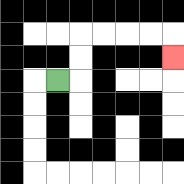{'start': '[2, 3]', 'end': '[7, 2]', 'path_directions': 'R,U,U,R,R,R,R,D', 'path_coordinates': '[[2, 3], [3, 3], [3, 2], [3, 1], [4, 1], [5, 1], [6, 1], [7, 1], [7, 2]]'}